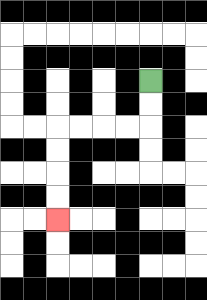{'start': '[6, 3]', 'end': '[2, 9]', 'path_directions': 'D,D,L,L,L,L,D,D,D,D', 'path_coordinates': '[[6, 3], [6, 4], [6, 5], [5, 5], [4, 5], [3, 5], [2, 5], [2, 6], [2, 7], [2, 8], [2, 9]]'}